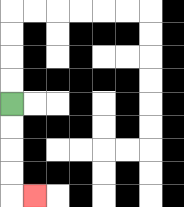{'start': '[0, 4]', 'end': '[1, 8]', 'path_directions': 'D,D,D,D,R', 'path_coordinates': '[[0, 4], [0, 5], [0, 6], [0, 7], [0, 8], [1, 8]]'}